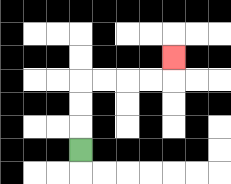{'start': '[3, 6]', 'end': '[7, 2]', 'path_directions': 'U,U,U,R,R,R,R,U', 'path_coordinates': '[[3, 6], [3, 5], [3, 4], [3, 3], [4, 3], [5, 3], [6, 3], [7, 3], [7, 2]]'}